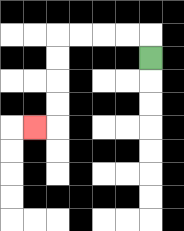{'start': '[6, 2]', 'end': '[1, 5]', 'path_directions': 'U,L,L,L,L,D,D,D,D,L', 'path_coordinates': '[[6, 2], [6, 1], [5, 1], [4, 1], [3, 1], [2, 1], [2, 2], [2, 3], [2, 4], [2, 5], [1, 5]]'}